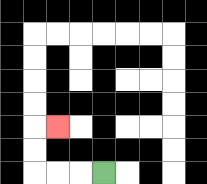{'start': '[4, 7]', 'end': '[2, 5]', 'path_directions': 'L,L,L,U,U,R', 'path_coordinates': '[[4, 7], [3, 7], [2, 7], [1, 7], [1, 6], [1, 5], [2, 5]]'}